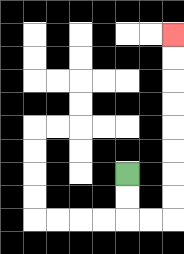{'start': '[5, 7]', 'end': '[7, 1]', 'path_directions': 'D,D,R,R,U,U,U,U,U,U,U,U', 'path_coordinates': '[[5, 7], [5, 8], [5, 9], [6, 9], [7, 9], [7, 8], [7, 7], [7, 6], [7, 5], [7, 4], [7, 3], [7, 2], [7, 1]]'}